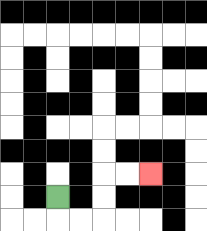{'start': '[2, 8]', 'end': '[6, 7]', 'path_directions': 'D,R,R,U,U,R,R', 'path_coordinates': '[[2, 8], [2, 9], [3, 9], [4, 9], [4, 8], [4, 7], [5, 7], [6, 7]]'}